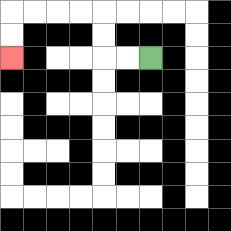{'start': '[6, 2]', 'end': '[0, 2]', 'path_directions': 'L,L,U,U,L,L,L,L,D,D', 'path_coordinates': '[[6, 2], [5, 2], [4, 2], [4, 1], [4, 0], [3, 0], [2, 0], [1, 0], [0, 0], [0, 1], [0, 2]]'}